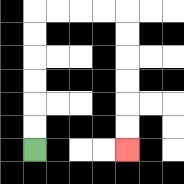{'start': '[1, 6]', 'end': '[5, 6]', 'path_directions': 'U,U,U,U,U,U,R,R,R,R,D,D,D,D,D,D', 'path_coordinates': '[[1, 6], [1, 5], [1, 4], [1, 3], [1, 2], [1, 1], [1, 0], [2, 0], [3, 0], [4, 0], [5, 0], [5, 1], [5, 2], [5, 3], [5, 4], [5, 5], [5, 6]]'}